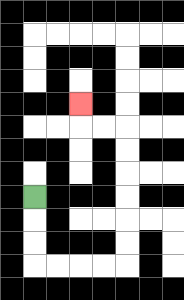{'start': '[1, 8]', 'end': '[3, 4]', 'path_directions': 'D,D,D,R,R,R,R,U,U,U,U,U,U,L,L,U', 'path_coordinates': '[[1, 8], [1, 9], [1, 10], [1, 11], [2, 11], [3, 11], [4, 11], [5, 11], [5, 10], [5, 9], [5, 8], [5, 7], [5, 6], [5, 5], [4, 5], [3, 5], [3, 4]]'}